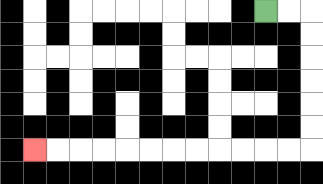{'start': '[11, 0]', 'end': '[1, 6]', 'path_directions': 'R,R,D,D,D,D,D,D,L,L,L,L,L,L,L,L,L,L,L,L', 'path_coordinates': '[[11, 0], [12, 0], [13, 0], [13, 1], [13, 2], [13, 3], [13, 4], [13, 5], [13, 6], [12, 6], [11, 6], [10, 6], [9, 6], [8, 6], [7, 6], [6, 6], [5, 6], [4, 6], [3, 6], [2, 6], [1, 6]]'}